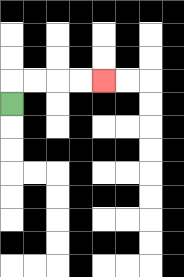{'start': '[0, 4]', 'end': '[4, 3]', 'path_directions': 'U,R,R,R,R', 'path_coordinates': '[[0, 4], [0, 3], [1, 3], [2, 3], [3, 3], [4, 3]]'}